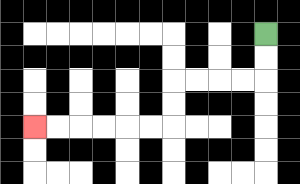{'start': '[11, 1]', 'end': '[1, 5]', 'path_directions': 'D,D,L,L,L,L,D,D,L,L,L,L,L,L', 'path_coordinates': '[[11, 1], [11, 2], [11, 3], [10, 3], [9, 3], [8, 3], [7, 3], [7, 4], [7, 5], [6, 5], [5, 5], [4, 5], [3, 5], [2, 5], [1, 5]]'}